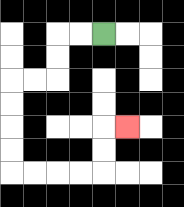{'start': '[4, 1]', 'end': '[5, 5]', 'path_directions': 'L,L,D,D,L,L,D,D,D,D,R,R,R,R,U,U,R', 'path_coordinates': '[[4, 1], [3, 1], [2, 1], [2, 2], [2, 3], [1, 3], [0, 3], [0, 4], [0, 5], [0, 6], [0, 7], [1, 7], [2, 7], [3, 7], [4, 7], [4, 6], [4, 5], [5, 5]]'}